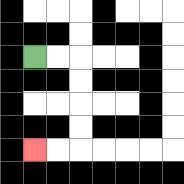{'start': '[1, 2]', 'end': '[1, 6]', 'path_directions': 'R,R,D,D,D,D,L,L', 'path_coordinates': '[[1, 2], [2, 2], [3, 2], [3, 3], [3, 4], [3, 5], [3, 6], [2, 6], [1, 6]]'}